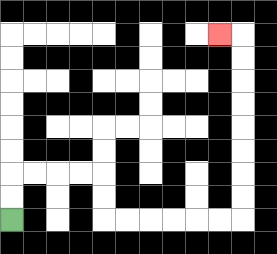{'start': '[0, 9]', 'end': '[9, 1]', 'path_directions': 'U,U,R,R,R,R,D,D,R,R,R,R,R,R,U,U,U,U,U,U,U,U,L', 'path_coordinates': '[[0, 9], [0, 8], [0, 7], [1, 7], [2, 7], [3, 7], [4, 7], [4, 8], [4, 9], [5, 9], [6, 9], [7, 9], [8, 9], [9, 9], [10, 9], [10, 8], [10, 7], [10, 6], [10, 5], [10, 4], [10, 3], [10, 2], [10, 1], [9, 1]]'}